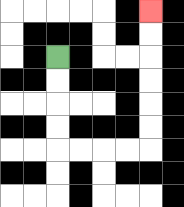{'start': '[2, 2]', 'end': '[6, 0]', 'path_directions': 'D,D,D,D,R,R,R,R,U,U,U,U,U,U', 'path_coordinates': '[[2, 2], [2, 3], [2, 4], [2, 5], [2, 6], [3, 6], [4, 6], [5, 6], [6, 6], [6, 5], [6, 4], [6, 3], [6, 2], [6, 1], [6, 0]]'}